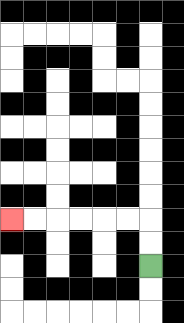{'start': '[6, 11]', 'end': '[0, 9]', 'path_directions': 'U,U,L,L,L,L,L,L', 'path_coordinates': '[[6, 11], [6, 10], [6, 9], [5, 9], [4, 9], [3, 9], [2, 9], [1, 9], [0, 9]]'}